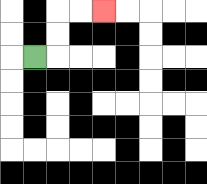{'start': '[1, 2]', 'end': '[4, 0]', 'path_directions': 'R,U,U,R,R', 'path_coordinates': '[[1, 2], [2, 2], [2, 1], [2, 0], [3, 0], [4, 0]]'}